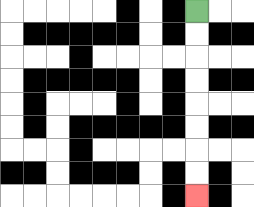{'start': '[8, 0]', 'end': '[8, 8]', 'path_directions': 'D,D,D,D,D,D,D,D', 'path_coordinates': '[[8, 0], [8, 1], [8, 2], [8, 3], [8, 4], [8, 5], [8, 6], [8, 7], [8, 8]]'}